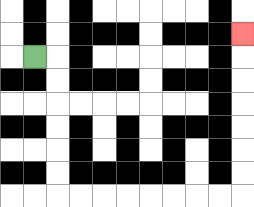{'start': '[1, 2]', 'end': '[10, 1]', 'path_directions': 'R,D,D,D,D,D,D,R,R,R,R,R,R,R,R,U,U,U,U,U,U,U', 'path_coordinates': '[[1, 2], [2, 2], [2, 3], [2, 4], [2, 5], [2, 6], [2, 7], [2, 8], [3, 8], [4, 8], [5, 8], [6, 8], [7, 8], [8, 8], [9, 8], [10, 8], [10, 7], [10, 6], [10, 5], [10, 4], [10, 3], [10, 2], [10, 1]]'}